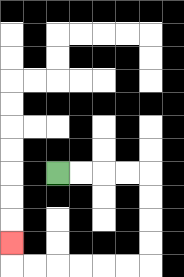{'start': '[2, 7]', 'end': '[0, 10]', 'path_directions': 'R,R,R,R,D,D,D,D,L,L,L,L,L,L,U', 'path_coordinates': '[[2, 7], [3, 7], [4, 7], [5, 7], [6, 7], [6, 8], [6, 9], [6, 10], [6, 11], [5, 11], [4, 11], [3, 11], [2, 11], [1, 11], [0, 11], [0, 10]]'}